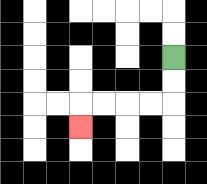{'start': '[7, 2]', 'end': '[3, 5]', 'path_directions': 'D,D,L,L,L,L,D', 'path_coordinates': '[[7, 2], [7, 3], [7, 4], [6, 4], [5, 4], [4, 4], [3, 4], [3, 5]]'}